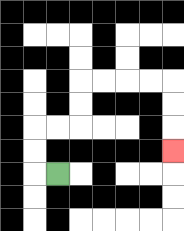{'start': '[2, 7]', 'end': '[7, 6]', 'path_directions': 'L,U,U,R,R,U,U,R,R,R,R,D,D,D', 'path_coordinates': '[[2, 7], [1, 7], [1, 6], [1, 5], [2, 5], [3, 5], [3, 4], [3, 3], [4, 3], [5, 3], [6, 3], [7, 3], [7, 4], [7, 5], [7, 6]]'}